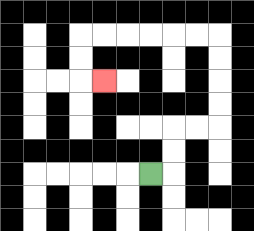{'start': '[6, 7]', 'end': '[4, 3]', 'path_directions': 'R,U,U,R,R,U,U,U,U,L,L,L,L,L,L,D,D,R', 'path_coordinates': '[[6, 7], [7, 7], [7, 6], [7, 5], [8, 5], [9, 5], [9, 4], [9, 3], [9, 2], [9, 1], [8, 1], [7, 1], [6, 1], [5, 1], [4, 1], [3, 1], [3, 2], [3, 3], [4, 3]]'}